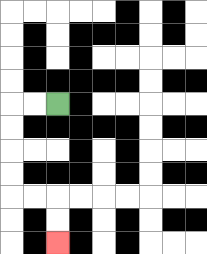{'start': '[2, 4]', 'end': '[2, 10]', 'path_directions': 'L,L,D,D,D,D,R,R,D,D', 'path_coordinates': '[[2, 4], [1, 4], [0, 4], [0, 5], [0, 6], [0, 7], [0, 8], [1, 8], [2, 8], [2, 9], [2, 10]]'}